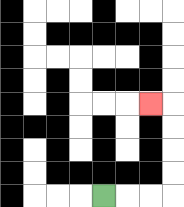{'start': '[4, 8]', 'end': '[6, 4]', 'path_directions': 'R,R,R,U,U,U,U,L', 'path_coordinates': '[[4, 8], [5, 8], [6, 8], [7, 8], [7, 7], [7, 6], [7, 5], [7, 4], [6, 4]]'}